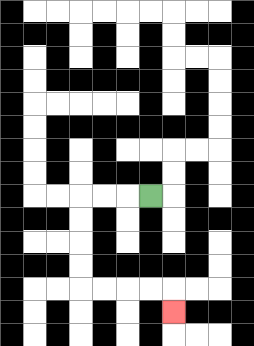{'start': '[6, 8]', 'end': '[7, 13]', 'path_directions': 'L,L,L,D,D,D,D,R,R,R,R,D', 'path_coordinates': '[[6, 8], [5, 8], [4, 8], [3, 8], [3, 9], [3, 10], [3, 11], [3, 12], [4, 12], [5, 12], [6, 12], [7, 12], [7, 13]]'}